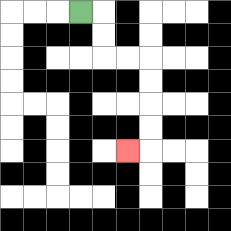{'start': '[3, 0]', 'end': '[5, 6]', 'path_directions': 'R,D,D,R,R,D,D,D,D,L', 'path_coordinates': '[[3, 0], [4, 0], [4, 1], [4, 2], [5, 2], [6, 2], [6, 3], [6, 4], [6, 5], [6, 6], [5, 6]]'}